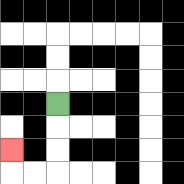{'start': '[2, 4]', 'end': '[0, 6]', 'path_directions': 'D,D,D,L,L,U', 'path_coordinates': '[[2, 4], [2, 5], [2, 6], [2, 7], [1, 7], [0, 7], [0, 6]]'}